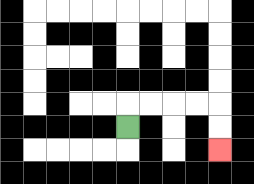{'start': '[5, 5]', 'end': '[9, 6]', 'path_directions': 'U,R,R,R,R,D,D', 'path_coordinates': '[[5, 5], [5, 4], [6, 4], [7, 4], [8, 4], [9, 4], [9, 5], [9, 6]]'}